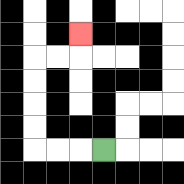{'start': '[4, 6]', 'end': '[3, 1]', 'path_directions': 'L,L,L,U,U,U,U,R,R,U', 'path_coordinates': '[[4, 6], [3, 6], [2, 6], [1, 6], [1, 5], [1, 4], [1, 3], [1, 2], [2, 2], [3, 2], [3, 1]]'}